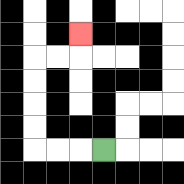{'start': '[4, 6]', 'end': '[3, 1]', 'path_directions': 'L,L,L,U,U,U,U,R,R,U', 'path_coordinates': '[[4, 6], [3, 6], [2, 6], [1, 6], [1, 5], [1, 4], [1, 3], [1, 2], [2, 2], [3, 2], [3, 1]]'}